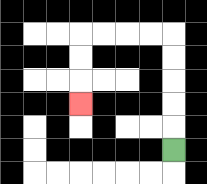{'start': '[7, 6]', 'end': '[3, 4]', 'path_directions': 'U,U,U,U,U,L,L,L,L,D,D,D', 'path_coordinates': '[[7, 6], [7, 5], [7, 4], [7, 3], [7, 2], [7, 1], [6, 1], [5, 1], [4, 1], [3, 1], [3, 2], [3, 3], [3, 4]]'}